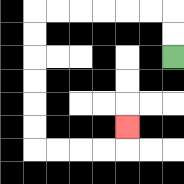{'start': '[7, 2]', 'end': '[5, 5]', 'path_directions': 'U,U,L,L,L,L,L,L,D,D,D,D,D,D,R,R,R,R,U', 'path_coordinates': '[[7, 2], [7, 1], [7, 0], [6, 0], [5, 0], [4, 0], [3, 0], [2, 0], [1, 0], [1, 1], [1, 2], [1, 3], [1, 4], [1, 5], [1, 6], [2, 6], [3, 6], [4, 6], [5, 6], [5, 5]]'}